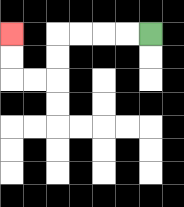{'start': '[6, 1]', 'end': '[0, 1]', 'path_directions': 'L,L,L,L,D,D,L,L,U,U', 'path_coordinates': '[[6, 1], [5, 1], [4, 1], [3, 1], [2, 1], [2, 2], [2, 3], [1, 3], [0, 3], [0, 2], [0, 1]]'}